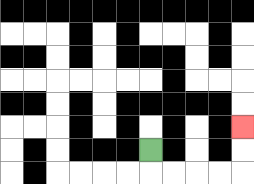{'start': '[6, 6]', 'end': '[10, 5]', 'path_directions': 'D,R,R,R,R,U,U', 'path_coordinates': '[[6, 6], [6, 7], [7, 7], [8, 7], [9, 7], [10, 7], [10, 6], [10, 5]]'}